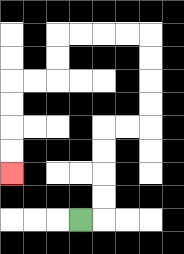{'start': '[3, 9]', 'end': '[0, 7]', 'path_directions': 'R,U,U,U,U,R,R,U,U,U,U,L,L,L,L,D,D,L,L,D,D,D,D', 'path_coordinates': '[[3, 9], [4, 9], [4, 8], [4, 7], [4, 6], [4, 5], [5, 5], [6, 5], [6, 4], [6, 3], [6, 2], [6, 1], [5, 1], [4, 1], [3, 1], [2, 1], [2, 2], [2, 3], [1, 3], [0, 3], [0, 4], [0, 5], [0, 6], [0, 7]]'}